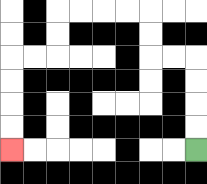{'start': '[8, 6]', 'end': '[0, 6]', 'path_directions': 'U,U,U,U,L,L,U,U,L,L,L,L,D,D,L,L,D,D,D,D', 'path_coordinates': '[[8, 6], [8, 5], [8, 4], [8, 3], [8, 2], [7, 2], [6, 2], [6, 1], [6, 0], [5, 0], [4, 0], [3, 0], [2, 0], [2, 1], [2, 2], [1, 2], [0, 2], [0, 3], [0, 4], [0, 5], [0, 6]]'}